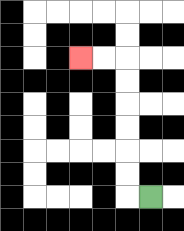{'start': '[6, 8]', 'end': '[3, 2]', 'path_directions': 'L,U,U,U,U,U,U,L,L', 'path_coordinates': '[[6, 8], [5, 8], [5, 7], [5, 6], [5, 5], [5, 4], [5, 3], [5, 2], [4, 2], [3, 2]]'}